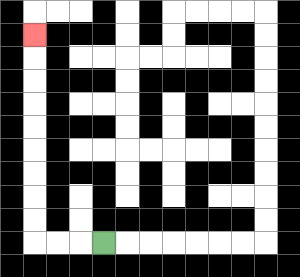{'start': '[4, 10]', 'end': '[1, 1]', 'path_directions': 'L,L,L,U,U,U,U,U,U,U,U,U', 'path_coordinates': '[[4, 10], [3, 10], [2, 10], [1, 10], [1, 9], [1, 8], [1, 7], [1, 6], [1, 5], [1, 4], [1, 3], [1, 2], [1, 1]]'}